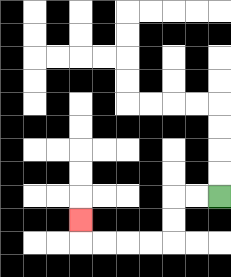{'start': '[9, 8]', 'end': '[3, 9]', 'path_directions': 'L,L,D,D,L,L,L,L,U', 'path_coordinates': '[[9, 8], [8, 8], [7, 8], [7, 9], [7, 10], [6, 10], [5, 10], [4, 10], [3, 10], [3, 9]]'}